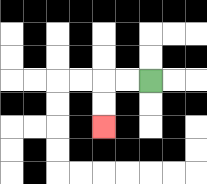{'start': '[6, 3]', 'end': '[4, 5]', 'path_directions': 'L,L,D,D', 'path_coordinates': '[[6, 3], [5, 3], [4, 3], [4, 4], [4, 5]]'}